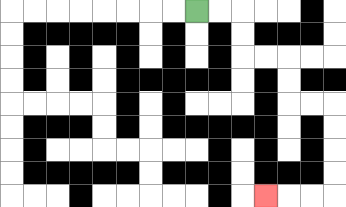{'start': '[8, 0]', 'end': '[11, 8]', 'path_directions': 'R,R,D,D,R,R,D,D,R,R,D,D,D,D,L,L,L', 'path_coordinates': '[[8, 0], [9, 0], [10, 0], [10, 1], [10, 2], [11, 2], [12, 2], [12, 3], [12, 4], [13, 4], [14, 4], [14, 5], [14, 6], [14, 7], [14, 8], [13, 8], [12, 8], [11, 8]]'}